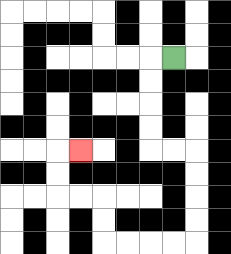{'start': '[7, 2]', 'end': '[3, 6]', 'path_directions': 'L,D,D,D,D,R,R,D,D,D,D,L,L,L,L,U,U,L,L,U,U,R', 'path_coordinates': '[[7, 2], [6, 2], [6, 3], [6, 4], [6, 5], [6, 6], [7, 6], [8, 6], [8, 7], [8, 8], [8, 9], [8, 10], [7, 10], [6, 10], [5, 10], [4, 10], [4, 9], [4, 8], [3, 8], [2, 8], [2, 7], [2, 6], [3, 6]]'}